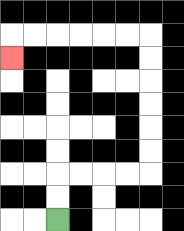{'start': '[2, 9]', 'end': '[0, 2]', 'path_directions': 'U,U,R,R,R,R,U,U,U,U,U,U,L,L,L,L,L,L,D', 'path_coordinates': '[[2, 9], [2, 8], [2, 7], [3, 7], [4, 7], [5, 7], [6, 7], [6, 6], [6, 5], [6, 4], [6, 3], [6, 2], [6, 1], [5, 1], [4, 1], [3, 1], [2, 1], [1, 1], [0, 1], [0, 2]]'}